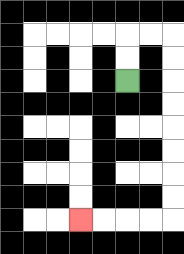{'start': '[5, 3]', 'end': '[3, 9]', 'path_directions': 'U,U,R,R,D,D,D,D,D,D,D,D,L,L,L,L', 'path_coordinates': '[[5, 3], [5, 2], [5, 1], [6, 1], [7, 1], [7, 2], [7, 3], [7, 4], [7, 5], [7, 6], [7, 7], [7, 8], [7, 9], [6, 9], [5, 9], [4, 9], [3, 9]]'}